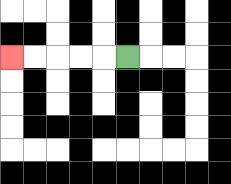{'start': '[5, 2]', 'end': '[0, 2]', 'path_directions': 'L,L,L,L,L', 'path_coordinates': '[[5, 2], [4, 2], [3, 2], [2, 2], [1, 2], [0, 2]]'}